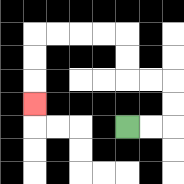{'start': '[5, 5]', 'end': '[1, 4]', 'path_directions': 'R,R,U,U,L,L,U,U,L,L,L,L,D,D,D', 'path_coordinates': '[[5, 5], [6, 5], [7, 5], [7, 4], [7, 3], [6, 3], [5, 3], [5, 2], [5, 1], [4, 1], [3, 1], [2, 1], [1, 1], [1, 2], [1, 3], [1, 4]]'}